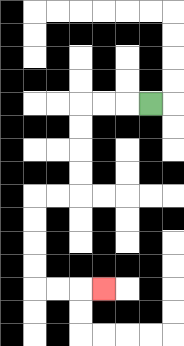{'start': '[6, 4]', 'end': '[4, 12]', 'path_directions': 'L,L,L,D,D,D,D,L,L,D,D,D,D,R,R,R', 'path_coordinates': '[[6, 4], [5, 4], [4, 4], [3, 4], [3, 5], [3, 6], [3, 7], [3, 8], [2, 8], [1, 8], [1, 9], [1, 10], [1, 11], [1, 12], [2, 12], [3, 12], [4, 12]]'}